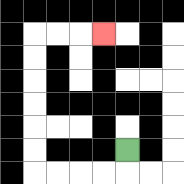{'start': '[5, 6]', 'end': '[4, 1]', 'path_directions': 'D,L,L,L,L,U,U,U,U,U,U,R,R,R', 'path_coordinates': '[[5, 6], [5, 7], [4, 7], [3, 7], [2, 7], [1, 7], [1, 6], [1, 5], [1, 4], [1, 3], [1, 2], [1, 1], [2, 1], [3, 1], [4, 1]]'}